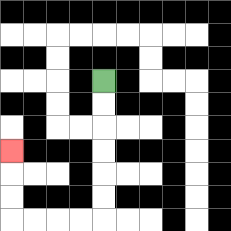{'start': '[4, 3]', 'end': '[0, 6]', 'path_directions': 'D,D,D,D,D,D,L,L,L,L,U,U,U', 'path_coordinates': '[[4, 3], [4, 4], [4, 5], [4, 6], [4, 7], [4, 8], [4, 9], [3, 9], [2, 9], [1, 9], [0, 9], [0, 8], [0, 7], [0, 6]]'}